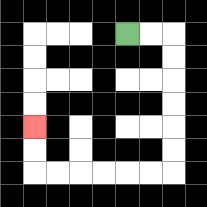{'start': '[5, 1]', 'end': '[1, 5]', 'path_directions': 'R,R,D,D,D,D,D,D,L,L,L,L,L,L,U,U', 'path_coordinates': '[[5, 1], [6, 1], [7, 1], [7, 2], [7, 3], [7, 4], [7, 5], [7, 6], [7, 7], [6, 7], [5, 7], [4, 7], [3, 7], [2, 7], [1, 7], [1, 6], [1, 5]]'}